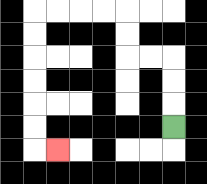{'start': '[7, 5]', 'end': '[2, 6]', 'path_directions': 'U,U,U,L,L,U,U,L,L,L,L,D,D,D,D,D,D,R', 'path_coordinates': '[[7, 5], [7, 4], [7, 3], [7, 2], [6, 2], [5, 2], [5, 1], [5, 0], [4, 0], [3, 0], [2, 0], [1, 0], [1, 1], [1, 2], [1, 3], [1, 4], [1, 5], [1, 6], [2, 6]]'}